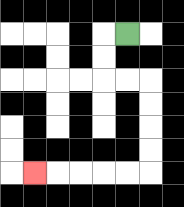{'start': '[5, 1]', 'end': '[1, 7]', 'path_directions': 'L,D,D,R,R,D,D,D,D,L,L,L,L,L', 'path_coordinates': '[[5, 1], [4, 1], [4, 2], [4, 3], [5, 3], [6, 3], [6, 4], [6, 5], [6, 6], [6, 7], [5, 7], [4, 7], [3, 7], [2, 7], [1, 7]]'}